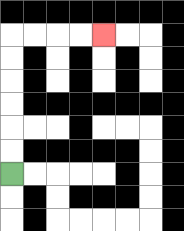{'start': '[0, 7]', 'end': '[4, 1]', 'path_directions': 'U,U,U,U,U,U,R,R,R,R', 'path_coordinates': '[[0, 7], [0, 6], [0, 5], [0, 4], [0, 3], [0, 2], [0, 1], [1, 1], [2, 1], [3, 1], [4, 1]]'}